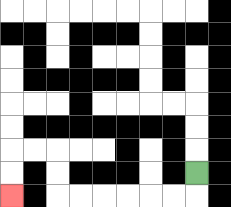{'start': '[8, 7]', 'end': '[0, 8]', 'path_directions': 'D,L,L,L,L,L,L,U,U,L,L,D,D', 'path_coordinates': '[[8, 7], [8, 8], [7, 8], [6, 8], [5, 8], [4, 8], [3, 8], [2, 8], [2, 7], [2, 6], [1, 6], [0, 6], [0, 7], [0, 8]]'}